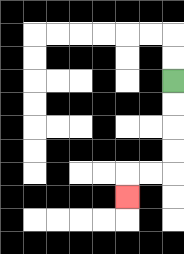{'start': '[7, 3]', 'end': '[5, 8]', 'path_directions': 'D,D,D,D,L,L,D', 'path_coordinates': '[[7, 3], [7, 4], [7, 5], [7, 6], [7, 7], [6, 7], [5, 7], [5, 8]]'}